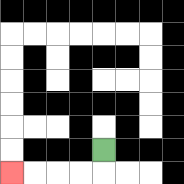{'start': '[4, 6]', 'end': '[0, 7]', 'path_directions': 'D,L,L,L,L', 'path_coordinates': '[[4, 6], [4, 7], [3, 7], [2, 7], [1, 7], [0, 7]]'}